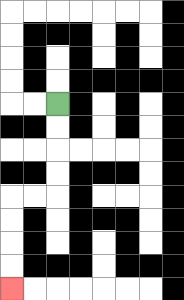{'start': '[2, 4]', 'end': '[0, 12]', 'path_directions': 'D,D,D,D,L,L,D,D,D,D', 'path_coordinates': '[[2, 4], [2, 5], [2, 6], [2, 7], [2, 8], [1, 8], [0, 8], [0, 9], [0, 10], [0, 11], [0, 12]]'}